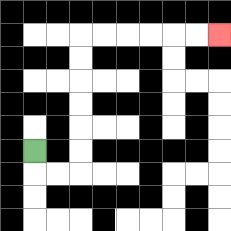{'start': '[1, 6]', 'end': '[9, 1]', 'path_directions': 'D,R,R,U,U,U,U,U,U,R,R,R,R,R,R', 'path_coordinates': '[[1, 6], [1, 7], [2, 7], [3, 7], [3, 6], [3, 5], [3, 4], [3, 3], [3, 2], [3, 1], [4, 1], [5, 1], [6, 1], [7, 1], [8, 1], [9, 1]]'}